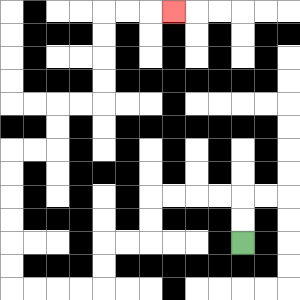{'start': '[10, 10]', 'end': '[7, 0]', 'path_directions': 'U,U,L,L,L,L,D,D,L,L,D,D,L,L,L,L,U,U,U,U,U,U,R,R,U,U,R,R,U,U,U,U,R,R,R', 'path_coordinates': '[[10, 10], [10, 9], [10, 8], [9, 8], [8, 8], [7, 8], [6, 8], [6, 9], [6, 10], [5, 10], [4, 10], [4, 11], [4, 12], [3, 12], [2, 12], [1, 12], [0, 12], [0, 11], [0, 10], [0, 9], [0, 8], [0, 7], [0, 6], [1, 6], [2, 6], [2, 5], [2, 4], [3, 4], [4, 4], [4, 3], [4, 2], [4, 1], [4, 0], [5, 0], [6, 0], [7, 0]]'}